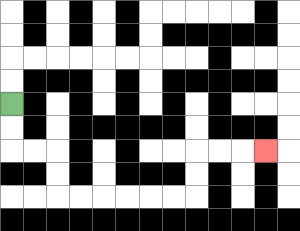{'start': '[0, 4]', 'end': '[11, 6]', 'path_directions': 'D,D,R,R,D,D,R,R,R,R,R,R,U,U,R,R,R', 'path_coordinates': '[[0, 4], [0, 5], [0, 6], [1, 6], [2, 6], [2, 7], [2, 8], [3, 8], [4, 8], [5, 8], [6, 8], [7, 8], [8, 8], [8, 7], [8, 6], [9, 6], [10, 6], [11, 6]]'}